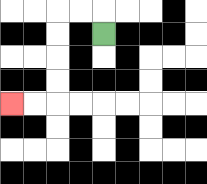{'start': '[4, 1]', 'end': '[0, 4]', 'path_directions': 'U,L,L,D,D,D,D,L,L', 'path_coordinates': '[[4, 1], [4, 0], [3, 0], [2, 0], [2, 1], [2, 2], [2, 3], [2, 4], [1, 4], [0, 4]]'}